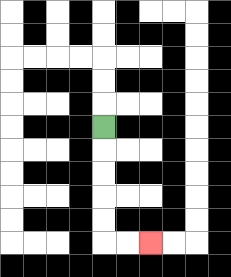{'start': '[4, 5]', 'end': '[6, 10]', 'path_directions': 'D,D,D,D,D,R,R', 'path_coordinates': '[[4, 5], [4, 6], [4, 7], [4, 8], [4, 9], [4, 10], [5, 10], [6, 10]]'}